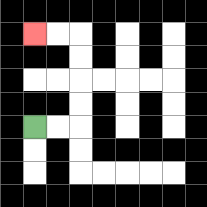{'start': '[1, 5]', 'end': '[1, 1]', 'path_directions': 'R,R,U,U,U,U,L,L', 'path_coordinates': '[[1, 5], [2, 5], [3, 5], [3, 4], [3, 3], [3, 2], [3, 1], [2, 1], [1, 1]]'}